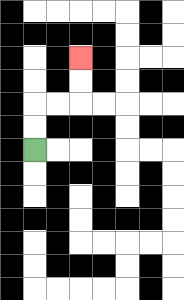{'start': '[1, 6]', 'end': '[3, 2]', 'path_directions': 'U,U,R,R,U,U', 'path_coordinates': '[[1, 6], [1, 5], [1, 4], [2, 4], [3, 4], [3, 3], [3, 2]]'}